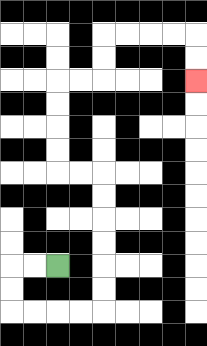{'start': '[2, 11]', 'end': '[8, 3]', 'path_directions': 'L,L,D,D,R,R,R,R,U,U,U,U,U,U,L,L,U,U,U,U,R,R,U,U,R,R,R,R,D,D', 'path_coordinates': '[[2, 11], [1, 11], [0, 11], [0, 12], [0, 13], [1, 13], [2, 13], [3, 13], [4, 13], [4, 12], [4, 11], [4, 10], [4, 9], [4, 8], [4, 7], [3, 7], [2, 7], [2, 6], [2, 5], [2, 4], [2, 3], [3, 3], [4, 3], [4, 2], [4, 1], [5, 1], [6, 1], [7, 1], [8, 1], [8, 2], [8, 3]]'}